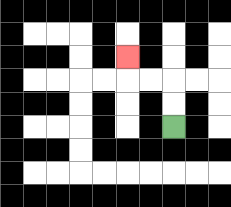{'start': '[7, 5]', 'end': '[5, 2]', 'path_directions': 'U,U,L,L,U', 'path_coordinates': '[[7, 5], [7, 4], [7, 3], [6, 3], [5, 3], [5, 2]]'}